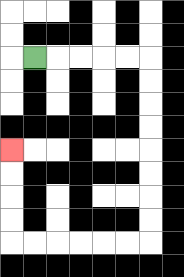{'start': '[1, 2]', 'end': '[0, 6]', 'path_directions': 'R,R,R,R,R,D,D,D,D,D,D,D,D,L,L,L,L,L,L,U,U,U,U', 'path_coordinates': '[[1, 2], [2, 2], [3, 2], [4, 2], [5, 2], [6, 2], [6, 3], [6, 4], [6, 5], [6, 6], [6, 7], [6, 8], [6, 9], [6, 10], [5, 10], [4, 10], [3, 10], [2, 10], [1, 10], [0, 10], [0, 9], [0, 8], [0, 7], [0, 6]]'}